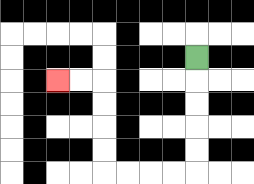{'start': '[8, 2]', 'end': '[2, 3]', 'path_directions': 'D,D,D,D,D,L,L,L,L,U,U,U,U,L,L', 'path_coordinates': '[[8, 2], [8, 3], [8, 4], [8, 5], [8, 6], [8, 7], [7, 7], [6, 7], [5, 7], [4, 7], [4, 6], [4, 5], [4, 4], [4, 3], [3, 3], [2, 3]]'}